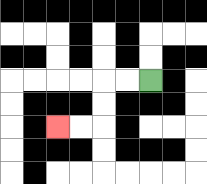{'start': '[6, 3]', 'end': '[2, 5]', 'path_directions': 'L,L,D,D,L,L', 'path_coordinates': '[[6, 3], [5, 3], [4, 3], [4, 4], [4, 5], [3, 5], [2, 5]]'}